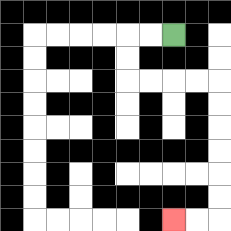{'start': '[7, 1]', 'end': '[7, 9]', 'path_directions': 'L,L,D,D,R,R,R,R,D,D,D,D,D,D,L,L', 'path_coordinates': '[[7, 1], [6, 1], [5, 1], [5, 2], [5, 3], [6, 3], [7, 3], [8, 3], [9, 3], [9, 4], [9, 5], [9, 6], [9, 7], [9, 8], [9, 9], [8, 9], [7, 9]]'}